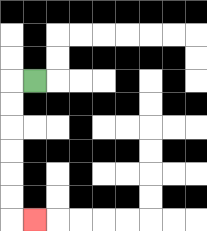{'start': '[1, 3]', 'end': '[1, 9]', 'path_directions': 'L,D,D,D,D,D,D,R', 'path_coordinates': '[[1, 3], [0, 3], [0, 4], [0, 5], [0, 6], [0, 7], [0, 8], [0, 9], [1, 9]]'}